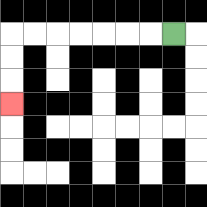{'start': '[7, 1]', 'end': '[0, 4]', 'path_directions': 'L,L,L,L,L,L,L,D,D,D', 'path_coordinates': '[[7, 1], [6, 1], [5, 1], [4, 1], [3, 1], [2, 1], [1, 1], [0, 1], [0, 2], [0, 3], [0, 4]]'}